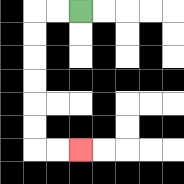{'start': '[3, 0]', 'end': '[3, 6]', 'path_directions': 'L,L,D,D,D,D,D,D,R,R', 'path_coordinates': '[[3, 0], [2, 0], [1, 0], [1, 1], [1, 2], [1, 3], [1, 4], [1, 5], [1, 6], [2, 6], [3, 6]]'}